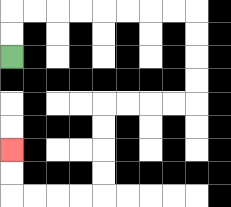{'start': '[0, 2]', 'end': '[0, 6]', 'path_directions': 'U,U,R,R,R,R,R,R,R,R,D,D,D,D,L,L,L,L,D,D,D,D,L,L,L,L,U,U', 'path_coordinates': '[[0, 2], [0, 1], [0, 0], [1, 0], [2, 0], [3, 0], [4, 0], [5, 0], [6, 0], [7, 0], [8, 0], [8, 1], [8, 2], [8, 3], [8, 4], [7, 4], [6, 4], [5, 4], [4, 4], [4, 5], [4, 6], [4, 7], [4, 8], [3, 8], [2, 8], [1, 8], [0, 8], [0, 7], [0, 6]]'}